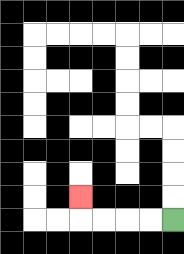{'start': '[7, 9]', 'end': '[3, 8]', 'path_directions': 'L,L,L,L,U', 'path_coordinates': '[[7, 9], [6, 9], [5, 9], [4, 9], [3, 9], [3, 8]]'}